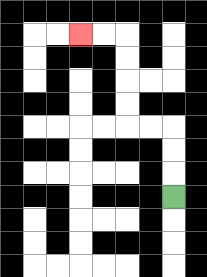{'start': '[7, 8]', 'end': '[3, 1]', 'path_directions': 'U,U,U,L,L,U,U,U,U,L,L', 'path_coordinates': '[[7, 8], [7, 7], [7, 6], [7, 5], [6, 5], [5, 5], [5, 4], [5, 3], [5, 2], [5, 1], [4, 1], [3, 1]]'}